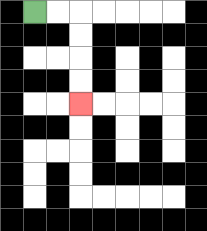{'start': '[1, 0]', 'end': '[3, 4]', 'path_directions': 'R,R,D,D,D,D', 'path_coordinates': '[[1, 0], [2, 0], [3, 0], [3, 1], [3, 2], [3, 3], [3, 4]]'}